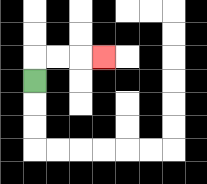{'start': '[1, 3]', 'end': '[4, 2]', 'path_directions': 'U,R,R,R', 'path_coordinates': '[[1, 3], [1, 2], [2, 2], [3, 2], [4, 2]]'}